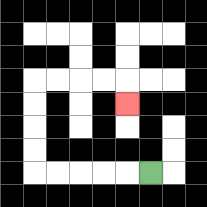{'start': '[6, 7]', 'end': '[5, 4]', 'path_directions': 'L,L,L,L,L,U,U,U,U,R,R,R,R,D', 'path_coordinates': '[[6, 7], [5, 7], [4, 7], [3, 7], [2, 7], [1, 7], [1, 6], [1, 5], [1, 4], [1, 3], [2, 3], [3, 3], [4, 3], [5, 3], [5, 4]]'}